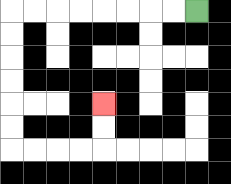{'start': '[8, 0]', 'end': '[4, 4]', 'path_directions': 'L,L,L,L,L,L,L,L,D,D,D,D,D,D,R,R,R,R,U,U', 'path_coordinates': '[[8, 0], [7, 0], [6, 0], [5, 0], [4, 0], [3, 0], [2, 0], [1, 0], [0, 0], [0, 1], [0, 2], [0, 3], [0, 4], [0, 5], [0, 6], [1, 6], [2, 6], [3, 6], [4, 6], [4, 5], [4, 4]]'}